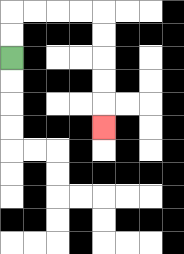{'start': '[0, 2]', 'end': '[4, 5]', 'path_directions': 'U,U,R,R,R,R,D,D,D,D,D', 'path_coordinates': '[[0, 2], [0, 1], [0, 0], [1, 0], [2, 0], [3, 0], [4, 0], [4, 1], [4, 2], [4, 3], [4, 4], [4, 5]]'}